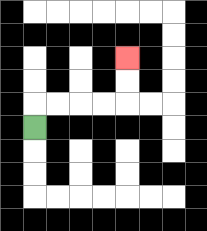{'start': '[1, 5]', 'end': '[5, 2]', 'path_directions': 'U,R,R,R,R,U,U', 'path_coordinates': '[[1, 5], [1, 4], [2, 4], [3, 4], [4, 4], [5, 4], [5, 3], [5, 2]]'}